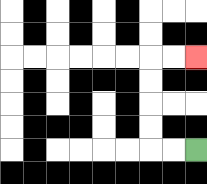{'start': '[8, 6]', 'end': '[8, 2]', 'path_directions': 'L,L,U,U,U,U,R,R', 'path_coordinates': '[[8, 6], [7, 6], [6, 6], [6, 5], [6, 4], [6, 3], [6, 2], [7, 2], [8, 2]]'}